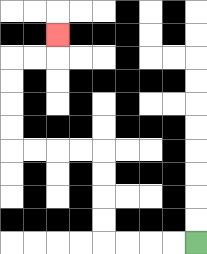{'start': '[8, 10]', 'end': '[2, 1]', 'path_directions': 'L,L,L,L,U,U,U,U,L,L,L,L,U,U,U,U,R,R,U', 'path_coordinates': '[[8, 10], [7, 10], [6, 10], [5, 10], [4, 10], [4, 9], [4, 8], [4, 7], [4, 6], [3, 6], [2, 6], [1, 6], [0, 6], [0, 5], [0, 4], [0, 3], [0, 2], [1, 2], [2, 2], [2, 1]]'}